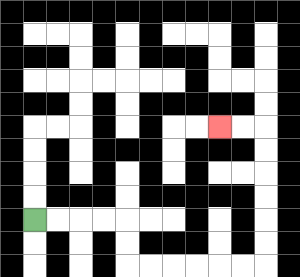{'start': '[1, 9]', 'end': '[9, 5]', 'path_directions': 'R,R,R,R,D,D,R,R,R,R,R,R,U,U,U,U,U,U,L,L', 'path_coordinates': '[[1, 9], [2, 9], [3, 9], [4, 9], [5, 9], [5, 10], [5, 11], [6, 11], [7, 11], [8, 11], [9, 11], [10, 11], [11, 11], [11, 10], [11, 9], [11, 8], [11, 7], [11, 6], [11, 5], [10, 5], [9, 5]]'}